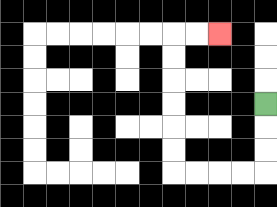{'start': '[11, 4]', 'end': '[9, 1]', 'path_directions': 'D,D,D,L,L,L,L,U,U,U,U,U,U,R,R', 'path_coordinates': '[[11, 4], [11, 5], [11, 6], [11, 7], [10, 7], [9, 7], [8, 7], [7, 7], [7, 6], [7, 5], [7, 4], [7, 3], [7, 2], [7, 1], [8, 1], [9, 1]]'}